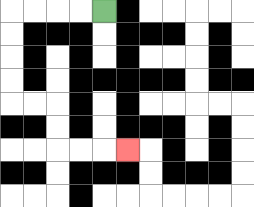{'start': '[4, 0]', 'end': '[5, 6]', 'path_directions': 'L,L,L,L,D,D,D,D,R,R,D,D,R,R,R', 'path_coordinates': '[[4, 0], [3, 0], [2, 0], [1, 0], [0, 0], [0, 1], [0, 2], [0, 3], [0, 4], [1, 4], [2, 4], [2, 5], [2, 6], [3, 6], [4, 6], [5, 6]]'}